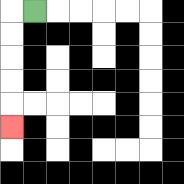{'start': '[1, 0]', 'end': '[0, 5]', 'path_directions': 'L,D,D,D,D,D', 'path_coordinates': '[[1, 0], [0, 0], [0, 1], [0, 2], [0, 3], [0, 4], [0, 5]]'}